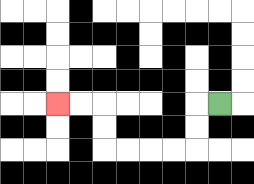{'start': '[9, 4]', 'end': '[2, 4]', 'path_directions': 'L,D,D,L,L,L,L,U,U,L,L', 'path_coordinates': '[[9, 4], [8, 4], [8, 5], [8, 6], [7, 6], [6, 6], [5, 6], [4, 6], [4, 5], [4, 4], [3, 4], [2, 4]]'}